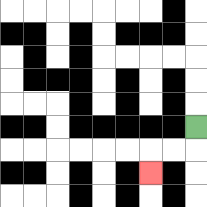{'start': '[8, 5]', 'end': '[6, 7]', 'path_directions': 'D,L,L,D', 'path_coordinates': '[[8, 5], [8, 6], [7, 6], [6, 6], [6, 7]]'}